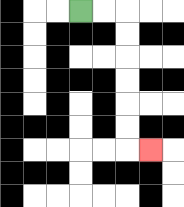{'start': '[3, 0]', 'end': '[6, 6]', 'path_directions': 'R,R,D,D,D,D,D,D,R', 'path_coordinates': '[[3, 0], [4, 0], [5, 0], [5, 1], [5, 2], [5, 3], [5, 4], [5, 5], [5, 6], [6, 6]]'}